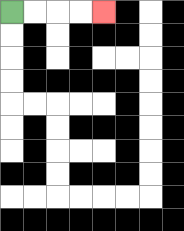{'start': '[0, 0]', 'end': '[4, 0]', 'path_directions': 'R,R,R,R', 'path_coordinates': '[[0, 0], [1, 0], [2, 0], [3, 0], [4, 0]]'}